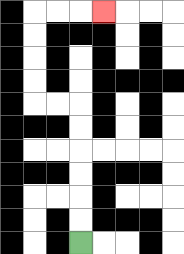{'start': '[3, 10]', 'end': '[4, 0]', 'path_directions': 'U,U,U,U,U,U,L,L,U,U,U,U,R,R,R', 'path_coordinates': '[[3, 10], [3, 9], [3, 8], [3, 7], [3, 6], [3, 5], [3, 4], [2, 4], [1, 4], [1, 3], [1, 2], [1, 1], [1, 0], [2, 0], [3, 0], [4, 0]]'}